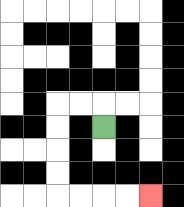{'start': '[4, 5]', 'end': '[6, 8]', 'path_directions': 'U,L,L,D,D,D,D,R,R,R,R', 'path_coordinates': '[[4, 5], [4, 4], [3, 4], [2, 4], [2, 5], [2, 6], [2, 7], [2, 8], [3, 8], [4, 8], [5, 8], [6, 8]]'}